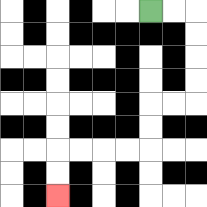{'start': '[6, 0]', 'end': '[2, 8]', 'path_directions': 'R,R,D,D,D,D,L,L,D,D,L,L,L,L,D,D', 'path_coordinates': '[[6, 0], [7, 0], [8, 0], [8, 1], [8, 2], [8, 3], [8, 4], [7, 4], [6, 4], [6, 5], [6, 6], [5, 6], [4, 6], [3, 6], [2, 6], [2, 7], [2, 8]]'}